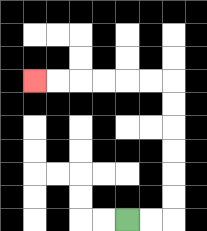{'start': '[5, 9]', 'end': '[1, 3]', 'path_directions': 'R,R,U,U,U,U,U,U,L,L,L,L,L,L', 'path_coordinates': '[[5, 9], [6, 9], [7, 9], [7, 8], [7, 7], [7, 6], [7, 5], [7, 4], [7, 3], [6, 3], [5, 3], [4, 3], [3, 3], [2, 3], [1, 3]]'}